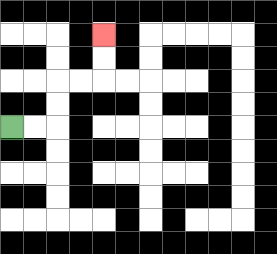{'start': '[0, 5]', 'end': '[4, 1]', 'path_directions': 'R,R,U,U,R,R,U,U', 'path_coordinates': '[[0, 5], [1, 5], [2, 5], [2, 4], [2, 3], [3, 3], [4, 3], [4, 2], [4, 1]]'}